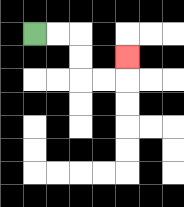{'start': '[1, 1]', 'end': '[5, 2]', 'path_directions': 'R,R,D,D,R,R,U', 'path_coordinates': '[[1, 1], [2, 1], [3, 1], [3, 2], [3, 3], [4, 3], [5, 3], [5, 2]]'}